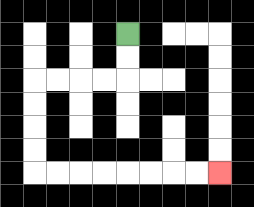{'start': '[5, 1]', 'end': '[9, 7]', 'path_directions': 'D,D,L,L,L,L,D,D,D,D,R,R,R,R,R,R,R,R', 'path_coordinates': '[[5, 1], [5, 2], [5, 3], [4, 3], [3, 3], [2, 3], [1, 3], [1, 4], [1, 5], [1, 6], [1, 7], [2, 7], [3, 7], [4, 7], [5, 7], [6, 7], [7, 7], [8, 7], [9, 7]]'}